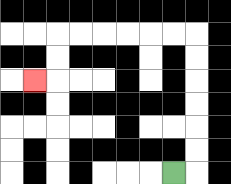{'start': '[7, 7]', 'end': '[1, 3]', 'path_directions': 'R,U,U,U,U,U,U,L,L,L,L,L,L,D,D,L', 'path_coordinates': '[[7, 7], [8, 7], [8, 6], [8, 5], [8, 4], [8, 3], [8, 2], [8, 1], [7, 1], [6, 1], [5, 1], [4, 1], [3, 1], [2, 1], [2, 2], [2, 3], [1, 3]]'}